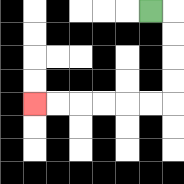{'start': '[6, 0]', 'end': '[1, 4]', 'path_directions': 'R,D,D,D,D,L,L,L,L,L,L', 'path_coordinates': '[[6, 0], [7, 0], [7, 1], [7, 2], [7, 3], [7, 4], [6, 4], [5, 4], [4, 4], [3, 4], [2, 4], [1, 4]]'}